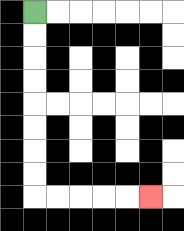{'start': '[1, 0]', 'end': '[6, 8]', 'path_directions': 'D,D,D,D,D,D,D,D,R,R,R,R,R', 'path_coordinates': '[[1, 0], [1, 1], [1, 2], [1, 3], [1, 4], [1, 5], [1, 6], [1, 7], [1, 8], [2, 8], [3, 8], [4, 8], [5, 8], [6, 8]]'}